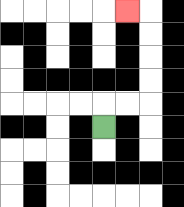{'start': '[4, 5]', 'end': '[5, 0]', 'path_directions': 'U,R,R,U,U,U,U,L', 'path_coordinates': '[[4, 5], [4, 4], [5, 4], [6, 4], [6, 3], [6, 2], [6, 1], [6, 0], [5, 0]]'}